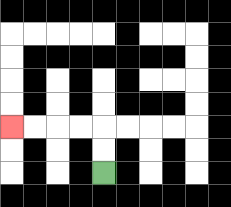{'start': '[4, 7]', 'end': '[0, 5]', 'path_directions': 'U,U,L,L,L,L', 'path_coordinates': '[[4, 7], [4, 6], [4, 5], [3, 5], [2, 5], [1, 5], [0, 5]]'}